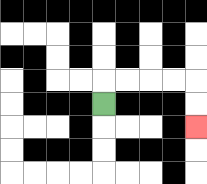{'start': '[4, 4]', 'end': '[8, 5]', 'path_directions': 'U,R,R,R,R,D,D', 'path_coordinates': '[[4, 4], [4, 3], [5, 3], [6, 3], [7, 3], [8, 3], [8, 4], [8, 5]]'}